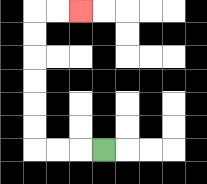{'start': '[4, 6]', 'end': '[3, 0]', 'path_directions': 'L,L,L,U,U,U,U,U,U,R,R', 'path_coordinates': '[[4, 6], [3, 6], [2, 6], [1, 6], [1, 5], [1, 4], [1, 3], [1, 2], [1, 1], [1, 0], [2, 0], [3, 0]]'}